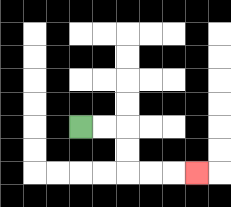{'start': '[3, 5]', 'end': '[8, 7]', 'path_directions': 'R,R,D,D,R,R,R', 'path_coordinates': '[[3, 5], [4, 5], [5, 5], [5, 6], [5, 7], [6, 7], [7, 7], [8, 7]]'}